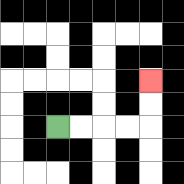{'start': '[2, 5]', 'end': '[6, 3]', 'path_directions': 'R,R,R,R,U,U', 'path_coordinates': '[[2, 5], [3, 5], [4, 5], [5, 5], [6, 5], [6, 4], [6, 3]]'}